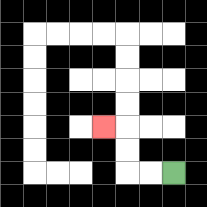{'start': '[7, 7]', 'end': '[4, 5]', 'path_directions': 'L,L,U,U,L', 'path_coordinates': '[[7, 7], [6, 7], [5, 7], [5, 6], [5, 5], [4, 5]]'}